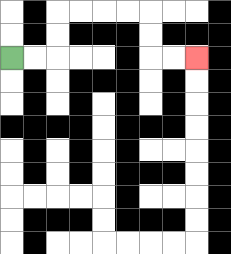{'start': '[0, 2]', 'end': '[8, 2]', 'path_directions': 'R,R,U,U,R,R,R,R,D,D,R,R', 'path_coordinates': '[[0, 2], [1, 2], [2, 2], [2, 1], [2, 0], [3, 0], [4, 0], [5, 0], [6, 0], [6, 1], [6, 2], [7, 2], [8, 2]]'}